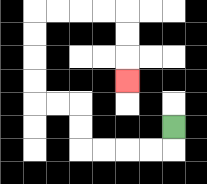{'start': '[7, 5]', 'end': '[5, 3]', 'path_directions': 'D,L,L,L,L,U,U,L,L,U,U,U,U,R,R,R,R,D,D,D', 'path_coordinates': '[[7, 5], [7, 6], [6, 6], [5, 6], [4, 6], [3, 6], [3, 5], [3, 4], [2, 4], [1, 4], [1, 3], [1, 2], [1, 1], [1, 0], [2, 0], [3, 0], [4, 0], [5, 0], [5, 1], [5, 2], [5, 3]]'}